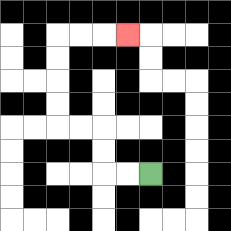{'start': '[6, 7]', 'end': '[5, 1]', 'path_directions': 'L,L,U,U,L,L,U,U,U,U,R,R,R', 'path_coordinates': '[[6, 7], [5, 7], [4, 7], [4, 6], [4, 5], [3, 5], [2, 5], [2, 4], [2, 3], [2, 2], [2, 1], [3, 1], [4, 1], [5, 1]]'}